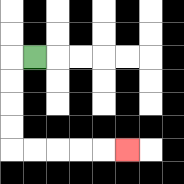{'start': '[1, 2]', 'end': '[5, 6]', 'path_directions': 'L,D,D,D,D,R,R,R,R,R', 'path_coordinates': '[[1, 2], [0, 2], [0, 3], [0, 4], [0, 5], [0, 6], [1, 6], [2, 6], [3, 6], [4, 6], [5, 6]]'}